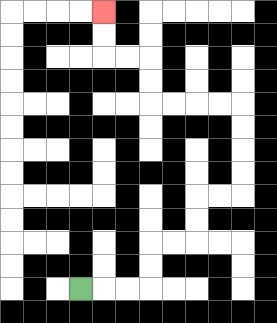{'start': '[3, 12]', 'end': '[4, 0]', 'path_directions': 'R,R,R,U,U,R,R,U,U,R,R,U,U,U,U,L,L,L,L,U,U,L,L,U,U', 'path_coordinates': '[[3, 12], [4, 12], [5, 12], [6, 12], [6, 11], [6, 10], [7, 10], [8, 10], [8, 9], [8, 8], [9, 8], [10, 8], [10, 7], [10, 6], [10, 5], [10, 4], [9, 4], [8, 4], [7, 4], [6, 4], [6, 3], [6, 2], [5, 2], [4, 2], [4, 1], [4, 0]]'}